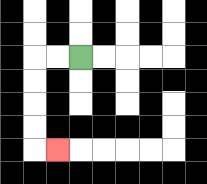{'start': '[3, 2]', 'end': '[2, 6]', 'path_directions': 'L,L,D,D,D,D,R', 'path_coordinates': '[[3, 2], [2, 2], [1, 2], [1, 3], [1, 4], [1, 5], [1, 6], [2, 6]]'}